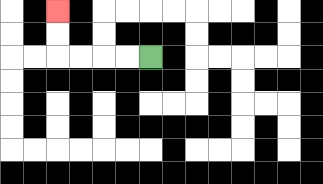{'start': '[6, 2]', 'end': '[2, 0]', 'path_directions': 'L,L,L,L,U,U', 'path_coordinates': '[[6, 2], [5, 2], [4, 2], [3, 2], [2, 2], [2, 1], [2, 0]]'}